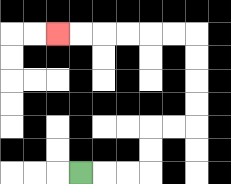{'start': '[3, 7]', 'end': '[2, 1]', 'path_directions': 'R,R,R,U,U,R,R,U,U,U,U,L,L,L,L,L,L', 'path_coordinates': '[[3, 7], [4, 7], [5, 7], [6, 7], [6, 6], [6, 5], [7, 5], [8, 5], [8, 4], [8, 3], [8, 2], [8, 1], [7, 1], [6, 1], [5, 1], [4, 1], [3, 1], [2, 1]]'}